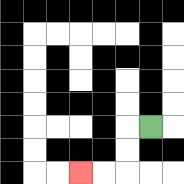{'start': '[6, 5]', 'end': '[3, 7]', 'path_directions': 'L,D,D,L,L', 'path_coordinates': '[[6, 5], [5, 5], [5, 6], [5, 7], [4, 7], [3, 7]]'}